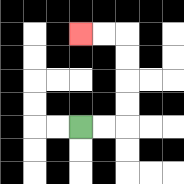{'start': '[3, 5]', 'end': '[3, 1]', 'path_directions': 'R,R,U,U,U,U,L,L', 'path_coordinates': '[[3, 5], [4, 5], [5, 5], [5, 4], [5, 3], [5, 2], [5, 1], [4, 1], [3, 1]]'}